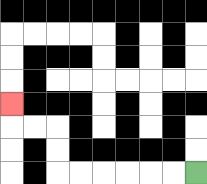{'start': '[8, 7]', 'end': '[0, 4]', 'path_directions': 'L,L,L,L,L,L,U,U,L,L,U', 'path_coordinates': '[[8, 7], [7, 7], [6, 7], [5, 7], [4, 7], [3, 7], [2, 7], [2, 6], [2, 5], [1, 5], [0, 5], [0, 4]]'}